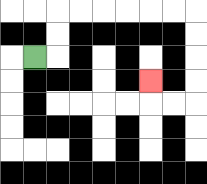{'start': '[1, 2]', 'end': '[6, 3]', 'path_directions': 'R,U,U,R,R,R,R,R,R,D,D,D,D,L,L,U', 'path_coordinates': '[[1, 2], [2, 2], [2, 1], [2, 0], [3, 0], [4, 0], [5, 0], [6, 0], [7, 0], [8, 0], [8, 1], [8, 2], [8, 3], [8, 4], [7, 4], [6, 4], [6, 3]]'}